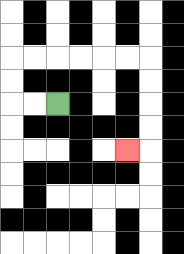{'start': '[2, 4]', 'end': '[5, 6]', 'path_directions': 'L,L,U,U,R,R,R,R,R,R,D,D,D,D,L', 'path_coordinates': '[[2, 4], [1, 4], [0, 4], [0, 3], [0, 2], [1, 2], [2, 2], [3, 2], [4, 2], [5, 2], [6, 2], [6, 3], [6, 4], [6, 5], [6, 6], [5, 6]]'}